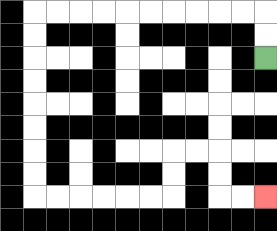{'start': '[11, 2]', 'end': '[11, 8]', 'path_directions': 'U,U,L,L,L,L,L,L,L,L,L,L,D,D,D,D,D,D,D,D,R,R,R,R,R,R,U,U,R,R,D,D,R,R', 'path_coordinates': '[[11, 2], [11, 1], [11, 0], [10, 0], [9, 0], [8, 0], [7, 0], [6, 0], [5, 0], [4, 0], [3, 0], [2, 0], [1, 0], [1, 1], [1, 2], [1, 3], [1, 4], [1, 5], [1, 6], [1, 7], [1, 8], [2, 8], [3, 8], [4, 8], [5, 8], [6, 8], [7, 8], [7, 7], [7, 6], [8, 6], [9, 6], [9, 7], [9, 8], [10, 8], [11, 8]]'}